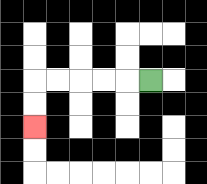{'start': '[6, 3]', 'end': '[1, 5]', 'path_directions': 'L,L,L,L,L,D,D', 'path_coordinates': '[[6, 3], [5, 3], [4, 3], [3, 3], [2, 3], [1, 3], [1, 4], [1, 5]]'}